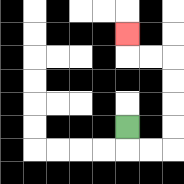{'start': '[5, 5]', 'end': '[5, 1]', 'path_directions': 'D,R,R,U,U,U,U,L,L,U', 'path_coordinates': '[[5, 5], [5, 6], [6, 6], [7, 6], [7, 5], [7, 4], [7, 3], [7, 2], [6, 2], [5, 2], [5, 1]]'}